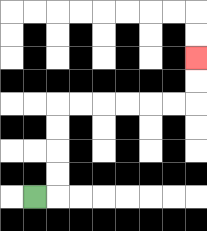{'start': '[1, 8]', 'end': '[8, 2]', 'path_directions': 'R,U,U,U,U,R,R,R,R,R,R,U,U', 'path_coordinates': '[[1, 8], [2, 8], [2, 7], [2, 6], [2, 5], [2, 4], [3, 4], [4, 4], [5, 4], [6, 4], [7, 4], [8, 4], [8, 3], [8, 2]]'}